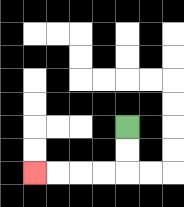{'start': '[5, 5]', 'end': '[1, 7]', 'path_directions': 'D,D,L,L,L,L', 'path_coordinates': '[[5, 5], [5, 6], [5, 7], [4, 7], [3, 7], [2, 7], [1, 7]]'}